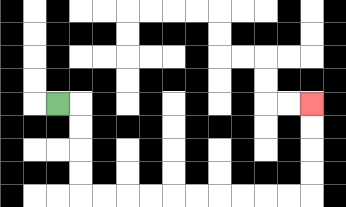{'start': '[2, 4]', 'end': '[13, 4]', 'path_directions': 'R,D,D,D,D,R,R,R,R,R,R,R,R,R,R,U,U,U,U', 'path_coordinates': '[[2, 4], [3, 4], [3, 5], [3, 6], [3, 7], [3, 8], [4, 8], [5, 8], [6, 8], [7, 8], [8, 8], [9, 8], [10, 8], [11, 8], [12, 8], [13, 8], [13, 7], [13, 6], [13, 5], [13, 4]]'}